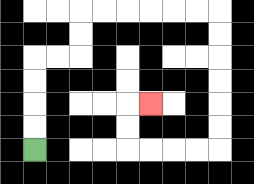{'start': '[1, 6]', 'end': '[6, 4]', 'path_directions': 'U,U,U,U,R,R,U,U,R,R,R,R,R,R,D,D,D,D,D,D,L,L,L,L,U,U,R', 'path_coordinates': '[[1, 6], [1, 5], [1, 4], [1, 3], [1, 2], [2, 2], [3, 2], [3, 1], [3, 0], [4, 0], [5, 0], [6, 0], [7, 0], [8, 0], [9, 0], [9, 1], [9, 2], [9, 3], [9, 4], [9, 5], [9, 6], [8, 6], [7, 6], [6, 6], [5, 6], [5, 5], [5, 4], [6, 4]]'}